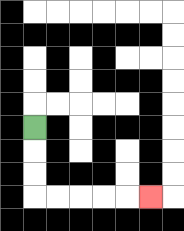{'start': '[1, 5]', 'end': '[6, 8]', 'path_directions': 'D,D,D,R,R,R,R,R', 'path_coordinates': '[[1, 5], [1, 6], [1, 7], [1, 8], [2, 8], [3, 8], [4, 8], [5, 8], [6, 8]]'}